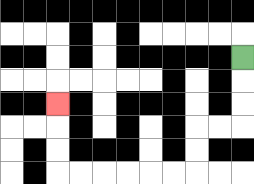{'start': '[10, 2]', 'end': '[2, 4]', 'path_directions': 'D,D,D,L,L,D,D,L,L,L,L,L,L,U,U,U', 'path_coordinates': '[[10, 2], [10, 3], [10, 4], [10, 5], [9, 5], [8, 5], [8, 6], [8, 7], [7, 7], [6, 7], [5, 7], [4, 7], [3, 7], [2, 7], [2, 6], [2, 5], [2, 4]]'}